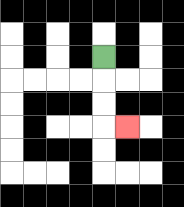{'start': '[4, 2]', 'end': '[5, 5]', 'path_directions': 'D,D,D,R', 'path_coordinates': '[[4, 2], [4, 3], [4, 4], [4, 5], [5, 5]]'}